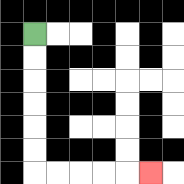{'start': '[1, 1]', 'end': '[6, 7]', 'path_directions': 'D,D,D,D,D,D,R,R,R,R,R', 'path_coordinates': '[[1, 1], [1, 2], [1, 3], [1, 4], [1, 5], [1, 6], [1, 7], [2, 7], [3, 7], [4, 7], [5, 7], [6, 7]]'}